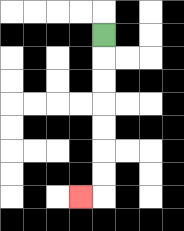{'start': '[4, 1]', 'end': '[3, 8]', 'path_directions': 'D,D,D,D,D,D,D,L', 'path_coordinates': '[[4, 1], [4, 2], [4, 3], [4, 4], [4, 5], [4, 6], [4, 7], [4, 8], [3, 8]]'}